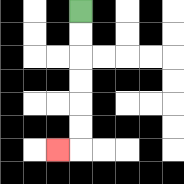{'start': '[3, 0]', 'end': '[2, 6]', 'path_directions': 'D,D,D,D,D,D,L', 'path_coordinates': '[[3, 0], [3, 1], [3, 2], [3, 3], [3, 4], [3, 5], [3, 6], [2, 6]]'}